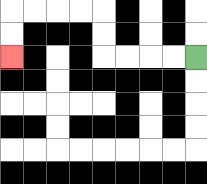{'start': '[8, 2]', 'end': '[0, 2]', 'path_directions': 'L,L,L,L,U,U,L,L,L,L,D,D', 'path_coordinates': '[[8, 2], [7, 2], [6, 2], [5, 2], [4, 2], [4, 1], [4, 0], [3, 0], [2, 0], [1, 0], [0, 0], [0, 1], [0, 2]]'}